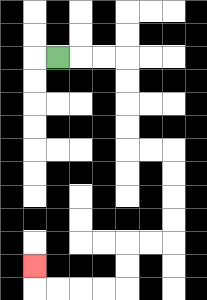{'start': '[2, 2]', 'end': '[1, 11]', 'path_directions': 'R,R,R,D,D,D,D,R,R,D,D,D,D,L,L,D,D,L,L,L,L,U', 'path_coordinates': '[[2, 2], [3, 2], [4, 2], [5, 2], [5, 3], [5, 4], [5, 5], [5, 6], [6, 6], [7, 6], [7, 7], [7, 8], [7, 9], [7, 10], [6, 10], [5, 10], [5, 11], [5, 12], [4, 12], [3, 12], [2, 12], [1, 12], [1, 11]]'}